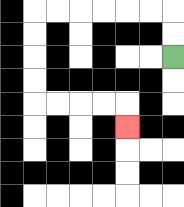{'start': '[7, 2]', 'end': '[5, 5]', 'path_directions': 'U,U,L,L,L,L,L,L,D,D,D,D,R,R,R,R,D', 'path_coordinates': '[[7, 2], [7, 1], [7, 0], [6, 0], [5, 0], [4, 0], [3, 0], [2, 0], [1, 0], [1, 1], [1, 2], [1, 3], [1, 4], [2, 4], [3, 4], [4, 4], [5, 4], [5, 5]]'}